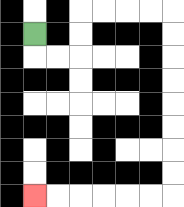{'start': '[1, 1]', 'end': '[1, 8]', 'path_directions': 'D,R,R,U,U,R,R,R,R,D,D,D,D,D,D,D,D,L,L,L,L,L,L', 'path_coordinates': '[[1, 1], [1, 2], [2, 2], [3, 2], [3, 1], [3, 0], [4, 0], [5, 0], [6, 0], [7, 0], [7, 1], [7, 2], [7, 3], [7, 4], [7, 5], [7, 6], [7, 7], [7, 8], [6, 8], [5, 8], [4, 8], [3, 8], [2, 8], [1, 8]]'}